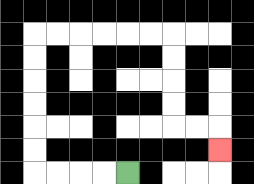{'start': '[5, 7]', 'end': '[9, 6]', 'path_directions': 'L,L,L,L,U,U,U,U,U,U,R,R,R,R,R,R,D,D,D,D,R,R,D', 'path_coordinates': '[[5, 7], [4, 7], [3, 7], [2, 7], [1, 7], [1, 6], [1, 5], [1, 4], [1, 3], [1, 2], [1, 1], [2, 1], [3, 1], [4, 1], [5, 1], [6, 1], [7, 1], [7, 2], [7, 3], [7, 4], [7, 5], [8, 5], [9, 5], [9, 6]]'}